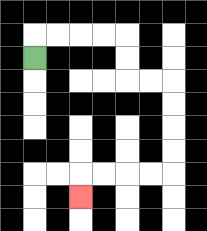{'start': '[1, 2]', 'end': '[3, 8]', 'path_directions': 'U,R,R,R,R,D,D,R,R,D,D,D,D,L,L,L,L,D', 'path_coordinates': '[[1, 2], [1, 1], [2, 1], [3, 1], [4, 1], [5, 1], [5, 2], [5, 3], [6, 3], [7, 3], [7, 4], [7, 5], [7, 6], [7, 7], [6, 7], [5, 7], [4, 7], [3, 7], [3, 8]]'}